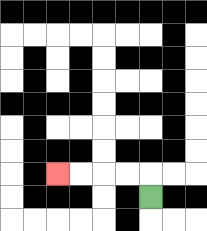{'start': '[6, 8]', 'end': '[2, 7]', 'path_directions': 'U,L,L,L,L', 'path_coordinates': '[[6, 8], [6, 7], [5, 7], [4, 7], [3, 7], [2, 7]]'}